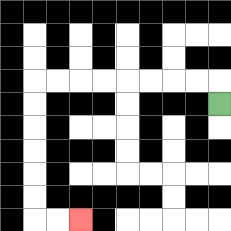{'start': '[9, 4]', 'end': '[3, 9]', 'path_directions': 'U,L,L,L,L,L,L,L,L,D,D,D,D,D,D,R,R', 'path_coordinates': '[[9, 4], [9, 3], [8, 3], [7, 3], [6, 3], [5, 3], [4, 3], [3, 3], [2, 3], [1, 3], [1, 4], [1, 5], [1, 6], [1, 7], [1, 8], [1, 9], [2, 9], [3, 9]]'}